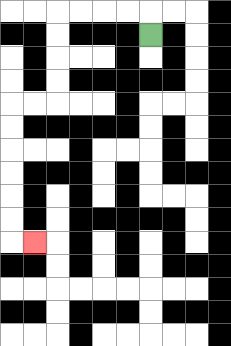{'start': '[6, 1]', 'end': '[1, 10]', 'path_directions': 'U,L,L,L,L,D,D,D,D,L,L,D,D,D,D,D,D,R', 'path_coordinates': '[[6, 1], [6, 0], [5, 0], [4, 0], [3, 0], [2, 0], [2, 1], [2, 2], [2, 3], [2, 4], [1, 4], [0, 4], [0, 5], [0, 6], [0, 7], [0, 8], [0, 9], [0, 10], [1, 10]]'}